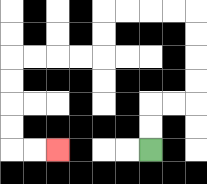{'start': '[6, 6]', 'end': '[2, 6]', 'path_directions': 'U,U,R,R,U,U,U,U,L,L,L,L,D,D,L,L,L,L,D,D,D,D,R,R', 'path_coordinates': '[[6, 6], [6, 5], [6, 4], [7, 4], [8, 4], [8, 3], [8, 2], [8, 1], [8, 0], [7, 0], [6, 0], [5, 0], [4, 0], [4, 1], [4, 2], [3, 2], [2, 2], [1, 2], [0, 2], [0, 3], [0, 4], [0, 5], [0, 6], [1, 6], [2, 6]]'}